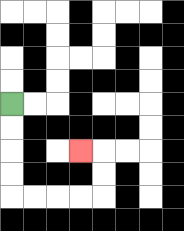{'start': '[0, 4]', 'end': '[3, 6]', 'path_directions': 'D,D,D,D,R,R,R,R,U,U,L', 'path_coordinates': '[[0, 4], [0, 5], [0, 6], [0, 7], [0, 8], [1, 8], [2, 8], [3, 8], [4, 8], [4, 7], [4, 6], [3, 6]]'}